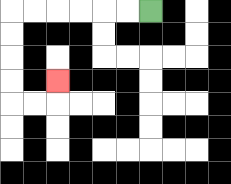{'start': '[6, 0]', 'end': '[2, 3]', 'path_directions': 'L,L,L,L,L,L,D,D,D,D,R,R,U', 'path_coordinates': '[[6, 0], [5, 0], [4, 0], [3, 0], [2, 0], [1, 0], [0, 0], [0, 1], [0, 2], [0, 3], [0, 4], [1, 4], [2, 4], [2, 3]]'}